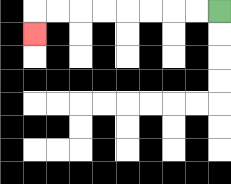{'start': '[9, 0]', 'end': '[1, 1]', 'path_directions': 'L,L,L,L,L,L,L,L,D', 'path_coordinates': '[[9, 0], [8, 0], [7, 0], [6, 0], [5, 0], [4, 0], [3, 0], [2, 0], [1, 0], [1, 1]]'}